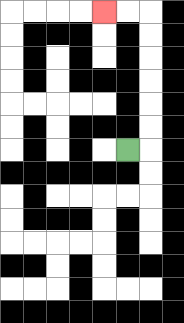{'start': '[5, 6]', 'end': '[4, 0]', 'path_directions': 'R,U,U,U,U,U,U,L,L', 'path_coordinates': '[[5, 6], [6, 6], [6, 5], [6, 4], [6, 3], [6, 2], [6, 1], [6, 0], [5, 0], [4, 0]]'}